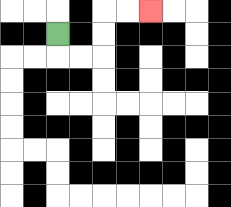{'start': '[2, 1]', 'end': '[6, 0]', 'path_directions': 'D,R,R,U,U,R,R', 'path_coordinates': '[[2, 1], [2, 2], [3, 2], [4, 2], [4, 1], [4, 0], [5, 0], [6, 0]]'}